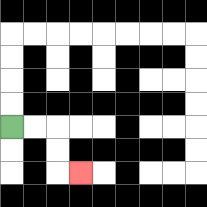{'start': '[0, 5]', 'end': '[3, 7]', 'path_directions': 'R,R,D,D,R', 'path_coordinates': '[[0, 5], [1, 5], [2, 5], [2, 6], [2, 7], [3, 7]]'}